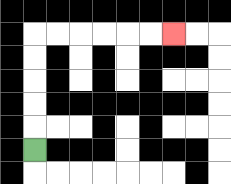{'start': '[1, 6]', 'end': '[7, 1]', 'path_directions': 'U,U,U,U,U,R,R,R,R,R,R', 'path_coordinates': '[[1, 6], [1, 5], [1, 4], [1, 3], [1, 2], [1, 1], [2, 1], [3, 1], [4, 1], [5, 1], [6, 1], [7, 1]]'}